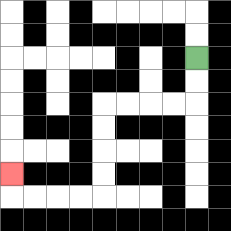{'start': '[8, 2]', 'end': '[0, 7]', 'path_directions': 'D,D,L,L,L,L,D,D,D,D,L,L,L,L,U', 'path_coordinates': '[[8, 2], [8, 3], [8, 4], [7, 4], [6, 4], [5, 4], [4, 4], [4, 5], [4, 6], [4, 7], [4, 8], [3, 8], [2, 8], [1, 8], [0, 8], [0, 7]]'}